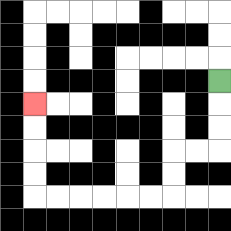{'start': '[9, 3]', 'end': '[1, 4]', 'path_directions': 'D,D,D,L,L,D,D,L,L,L,L,L,L,U,U,U,U', 'path_coordinates': '[[9, 3], [9, 4], [9, 5], [9, 6], [8, 6], [7, 6], [7, 7], [7, 8], [6, 8], [5, 8], [4, 8], [3, 8], [2, 8], [1, 8], [1, 7], [1, 6], [1, 5], [1, 4]]'}